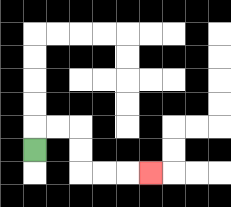{'start': '[1, 6]', 'end': '[6, 7]', 'path_directions': 'U,R,R,D,D,R,R,R', 'path_coordinates': '[[1, 6], [1, 5], [2, 5], [3, 5], [3, 6], [3, 7], [4, 7], [5, 7], [6, 7]]'}